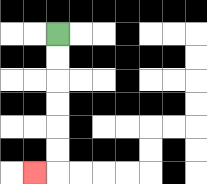{'start': '[2, 1]', 'end': '[1, 7]', 'path_directions': 'D,D,D,D,D,D,L', 'path_coordinates': '[[2, 1], [2, 2], [2, 3], [2, 4], [2, 5], [2, 6], [2, 7], [1, 7]]'}